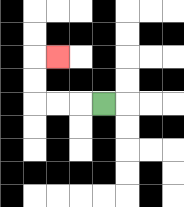{'start': '[4, 4]', 'end': '[2, 2]', 'path_directions': 'L,L,L,U,U,R', 'path_coordinates': '[[4, 4], [3, 4], [2, 4], [1, 4], [1, 3], [1, 2], [2, 2]]'}